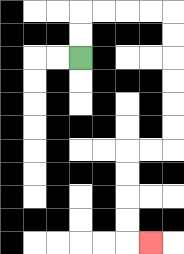{'start': '[3, 2]', 'end': '[6, 10]', 'path_directions': 'U,U,R,R,R,R,D,D,D,D,D,D,L,L,D,D,D,D,R', 'path_coordinates': '[[3, 2], [3, 1], [3, 0], [4, 0], [5, 0], [6, 0], [7, 0], [7, 1], [7, 2], [7, 3], [7, 4], [7, 5], [7, 6], [6, 6], [5, 6], [5, 7], [5, 8], [5, 9], [5, 10], [6, 10]]'}